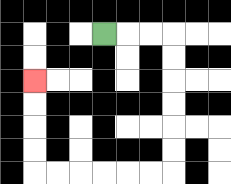{'start': '[4, 1]', 'end': '[1, 3]', 'path_directions': 'R,R,R,D,D,D,D,D,D,L,L,L,L,L,L,U,U,U,U', 'path_coordinates': '[[4, 1], [5, 1], [6, 1], [7, 1], [7, 2], [7, 3], [7, 4], [7, 5], [7, 6], [7, 7], [6, 7], [5, 7], [4, 7], [3, 7], [2, 7], [1, 7], [1, 6], [1, 5], [1, 4], [1, 3]]'}